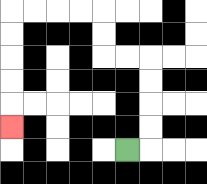{'start': '[5, 6]', 'end': '[0, 5]', 'path_directions': 'R,U,U,U,U,L,L,U,U,L,L,L,L,D,D,D,D,D', 'path_coordinates': '[[5, 6], [6, 6], [6, 5], [6, 4], [6, 3], [6, 2], [5, 2], [4, 2], [4, 1], [4, 0], [3, 0], [2, 0], [1, 0], [0, 0], [0, 1], [0, 2], [0, 3], [0, 4], [0, 5]]'}